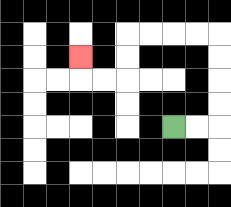{'start': '[7, 5]', 'end': '[3, 2]', 'path_directions': 'R,R,U,U,U,U,L,L,L,L,D,D,L,L,U', 'path_coordinates': '[[7, 5], [8, 5], [9, 5], [9, 4], [9, 3], [9, 2], [9, 1], [8, 1], [7, 1], [6, 1], [5, 1], [5, 2], [5, 3], [4, 3], [3, 3], [3, 2]]'}